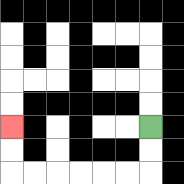{'start': '[6, 5]', 'end': '[0, 5]', 'path_directions': 'D,D,L,L,L,L,L,L,U,U', 'path_coordinates': '[[6, 5], [6, 6], [6, 7], [5, 7], [4, 7], [3, 7], [2, 7], [1, 7], [0, 7], [0, 6], [0, 5]]'}